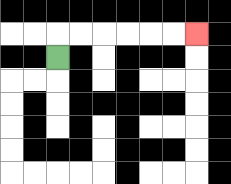{'start': '[2, 2]', 'end': '[8, 1]', 'path_directions': 'U,R,R,R,R,R,R', 'path_coordinates': '[[2, 2], [2, 1], [3, 1], [4, 1], [5, 1], [6, 1], [7, 1], [8, 1]]'}